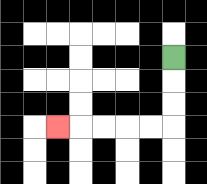{'start': '[7, 2]', 'end': '[2, 5]', 'path_directions': 'D,D,D,L,L,L,L,L', 'path_coordinates': '[[7, 2], [7, 3], [7, 4], [7, 5], [6, 5], [5, 5], [4, 5], [3, 5], [2, 5]]'}